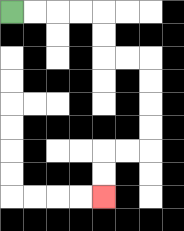{'start': '[0, 0]', 'end': '[4, 8]', 'path_directions': 'R,R,R,R,D,D,R,R,D,D,D,D,L,L,D,D', 'path_coordinates': '[[0, 0], [1, 0], [2, 0], [3, 0], [4, 0], [4, 1], [4, 2], [5, 2], [6, 2], [6, 3], [6, 4], [6, 5], [6, 6], [5, 6], [4, 6], [4, 7], [4, 8]]'}